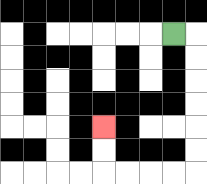{'start': '[7, 1]', 'end': '[4, 5]', 'path_directions': 'R,D,D,D,D,D,D,L,L,L,L,U,U', 'path_coordinates': '[[7, 1], [8, 1], [8, 2], [8, 3], [8, 4], [8, 5], [8, 6], [8, 7], [7, 7], [6, 7], [5, 7], [4, 7], [4, 6], [4, 5]]'}